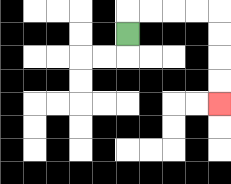{'start': '[5, 1]', 'end': '[9, 4]', 'path_directions': 'U,R,R,R,R,D,D,D,D', 'path_coordinates': '[[5, 1], [5, 0], [6, 0], [7, 0], [8, 0], [9, 0], [9, 1], [9, 2], [9, 3], [9, 4]]'}